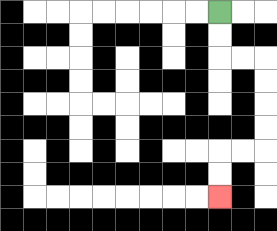{'start': '[9, 0]', 'end': '[9, 8]', 'path_directions': 'D,D,R,R,D,D,D,D,L,L,D,D', 'path_coordinates': '[[9, 0], [9, 1], [9, 2], [10, 2], [11, 2], [11, 3], [11, 4], [11, 5], [11, 6], [10, 6], [9, 6], [9, 7], [9, 8]]'}